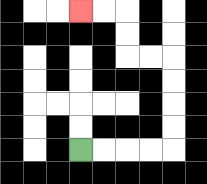{'start': '[3, 6]', 'end': '[3, 0]', 'path_directions': 'R,R,R,R,U,U,U,U,L,L,U,U,L,L', 'path_coordinates': '[[3, 6], [4, 6], [5, 6], [6, 6], [7, 6], [7, 5], [7, 4], [7, 3], [7, 2], [6, 2], [5, 2], [5, 1], [5, 0], [4, 0], [3, 0]]'}